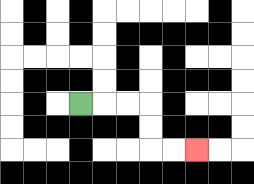{'start': '[3, 4]', 'end': '[8, 6]', 'path_directions': 'R,R,R,D,D,R,R', 'path_coordinates': '[[3, 4], [4, 4], [5, 4], [6, 4], [6, 5], [6, 6], [7, 6], [8, 6]]'}